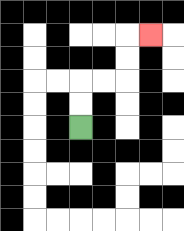{'start': '[3, 5]', 'end': '[6, 1]', 'path_directions': 'U,U,R,R,U,U,R', 'path_coordinates': '[[3, 5], [3, 4], [3, 3], [4, 3], [5, 3], [5, 2], [5, 1], [6, 1]]'}